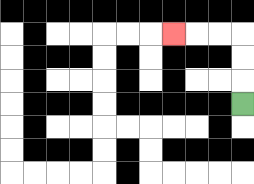{'start': '[10, 4]', 'end': '[7, 1]', 'path_directions': 'U,U,U,L,L,L', 'path_coordinates': '[[10, 4], [10, 3], [10, 2], [10, 1], [9, 1], [8, 1], [7, 1]]'}